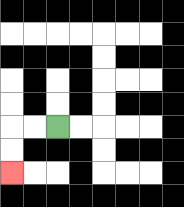{'start': '[2, 5]', 'end': '[0, 7]', 'path_directions': 'L,L,D,D', 'path_coordinates': '[[2, 5], [1, 5], [0, 5], [0, 6], [0, 7]]'}